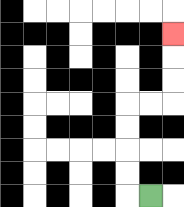{'start': '[6, 8]', 'end': '[7, 1]', 'path_directions': 'L,U,U,U,U,R,R,U,U,U', 'path_coordinates': '[[6, 8], [5, 8], [5, 7], [5, 6], [5, 5], [5, 4], [6, 4], [7, 4], [7, 3], [7, 2], [7, 1]]'}